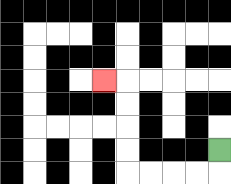{'start': '[9, 6]', 'end': '[4, 3]', 'path_directions': 'D,L,L,L,L,U,U,U,U,L', 'path_coordinates': '[[9, 6], [9, 7], [8, 7], [7, 7], [6, 7], [5, 7], [5, 6], [5, 5], [5, 4], [5, 3], [4, 3]]'}